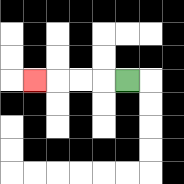{'start': '[5, 3]', 'end': '[1, 3]', 'path_directions': 'L,L,L,L', 'path_coordinates': '[[5, 3], [4, 3], [3, 3], [2, 3], [1, 3]]'}